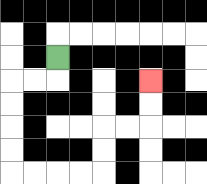{'start': '[2, 2]', 'end': '[6, 3]', 'path_directions': 'D,L,L,D,D,D,D,R,R,R,R,U,U,R,R,U,U', 'path_coordinates': '[[2, 2], [2, 3], [1, 3], [0, 3], [0, 4], [0, 5], [0, 6], [0, 7], [1, 7], [2, 7], [3, 7], [4, 7], [4, 6], [4, 5], [5, 5], [6, 5], [6, 4], [6, 3]]'}